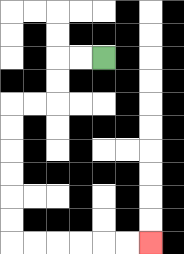{'start': '[4, 2]', 'end': '[6, 10]', 'path_directions': 'L,L,D,D,L,L,D,D,D,D,D,D,R,R,R,R,R,R', 'path_coordinates': '[[4, 2], [3, 2], [2, 2], [2, 3], [2, 4], [1, 4], [0, 4], [0, 5], [0, 6], [0, 7], [0, 8], [0, 9], [0, 10], [1, 10], [2, 10], [3, 10], [4, 10], [5, 10], [6, 10]]'}